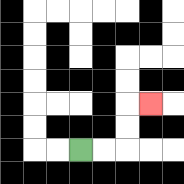{'start': '[3, 6]', 'end': '[6, 4]', 'path_directions': 'R,R,U,U,R', 'path_coordinates': '[[3, 6], [4, 6], [5, 6], [5, 5], [5, 4], [6, 4]]'}